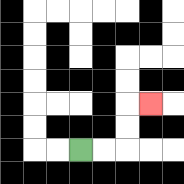{'start': '[3, 6]', 'end': '[6, 4]', 'path_directions': 'R,R,U,U,R', 'path_coordinates': '[[3, 6], [4, 6], [5, 6], [5, 5], [5, 4], [6, 4]]'}